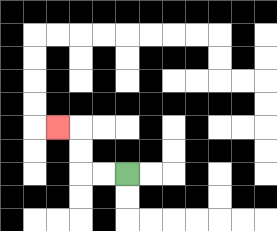{'start': '[5, 7]', 'end': '[2, 5]', 'path_directions': 'L,L,U,U,L', 'path_coordinates': '[[5, 7], [4, 7], [3, 7], [3, 6], [3, 5], [2, 5]]'}